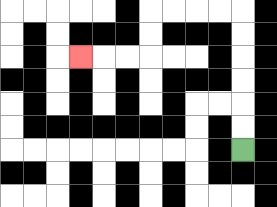{'start': '[10, 6]', 'end': '[3, 2]', 'path_directions': 'U,U,U,U,U,U,L,L,L,L,D,D,L,L,L', 'path_coordinates': '[[10, 6], [10, 5], [10, 4], [10, 3], [10, 2], [10, 1], [10, 0], [9, 0], [8, 0], [7, 0], [6, 0], [6, 1], [6, 2], [5, 2], [4, 2], [3, 2]]'}